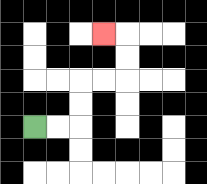{'start': '[1, 5]', 'end': '[4, 1]', 'path_directions': 'R,R,U,U,R,R,U,U,L', 'path_coordinates': '[[1, 5], [2, 5], [3, 5], [3, 4], [3, 3], [4, 3], [5, 3], [5, 2], [5, 1], [4, 1]]'}